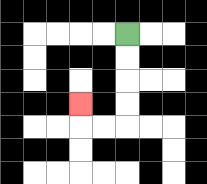{'start': '[5, 1]', 'end': '[3, 4]', 'path_directions': 'D,D,D,D,L,L,U', 'path_coordinates': '[[5, 1], [5, 2], [5, 3], [5, 4], [5, 5], [4, 5], [3, 5], [3, 4]]'}